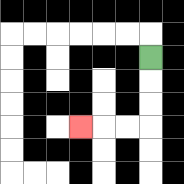{'start': '[6, 2]', 'end': '[3, 5]', 'path_directions': 'D,D,D,L,L,L', 'path_coordinates': '[[6, 2], [6, 3], [6, 4], [6, 5], [5, 5], [4, 5], [3, 5]]'}